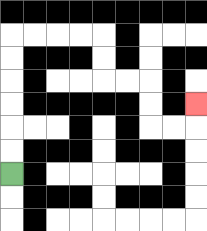{'start': '[0, 7]', 'end': '[8, 4]', 'path_directions': 'U,U,U,U,U,U,R,R,R,R,D,D,R,R,D,D,R,R,U', 'path_coordinates': '[[0, 7], [0, 6], [0, 5], [0, 4], [0, 3], [0, 2], [0, 1], [1, 1], [2, 1], [3, 1], [4, 1], [4, 2], [4, 3], [5, 3], [6, 3], [6, 4], [6, 5], [7, 5], [8, 5], [8, 4]]'}